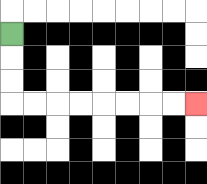{'start': '[0, 1]', 'end': '[8, 4]', 'path_directions': 'D,D,D,R,R,R,R,R,R,R,R', 'path_coordinates': '[[0, 1], [0, 2], [0, 3], [0, 4], [1, 4], [2, 4], [3, 4], [4, 4], [5, 4], [6, 4], [7, 4], [8, 4]]'}